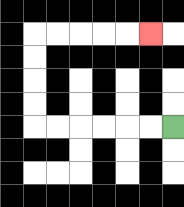{'start': '[7, 5]', 'end': '[6, 1]', 'path_directions': 'L,L,L,L,L,L,U,U,U,U,R,R,R,R,R', 'path_coordinates': '[[7, 5], [6, 5], [5, 5], [4, 5], [3, 5], [2, 5], [1, 5], [1, 4], [1, 3], [1, 2], [1, 1], [2, 1], [3, 1], [4, 1], [5, 1], [6, 1]]'}